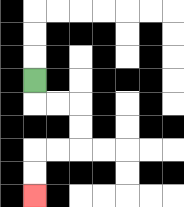{'start': '[1, 3]', 'end': '[1, 8]', 'path_directions': 'D,R,R,D,D,L,L,D,D', 'path_coordinates': '[[1, 3], [1, 4], [2, 4], [3, 4], [3, 5], [3, 6], [2, 6], [1, 6], [1, 7], [1, 8]]'}